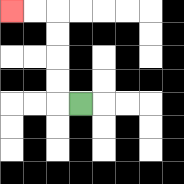{'start': '[3, 4]', 'end': '[0, 0]', 'path_directions': 'L,U,U,U,U,L,L', 'path_coordinates': '[[3, 4], [2, 4], [2, 3], [2, 2], [2, 1], [2, 0], [1, 0], [0, 0]]'}